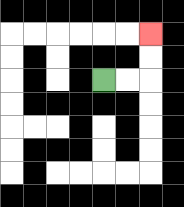{'start': '[4, 3]', 'end': '[6, 1]', 'path_directions': 'R,R,U,U', 'path_coordinates': '[[4, 3], [5, 3], [6, 3], [6, 2], [6, 1]]'}